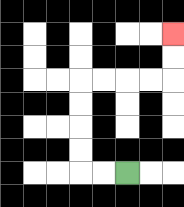{'start': '[5, 7]', 'end': '[7, 1]', 'path_directions': 'L,L,U,U,U,U,R,R,R,R,U,U', 'path_coordinates': '[[5, 7], [4, 7], [3, 7], [3, 6], [3, 5], [3, 4], [3, 3], [4, 3], [5, 3], [6, 3], [7, 3], [7, 2], [7, 1]]'}